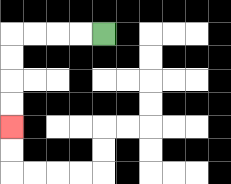{'start': '[4, 1]', 'end': '[0, 5]', 'path_directions': 'L,L,L,L,D,D,D,D', 'path_coordinates': '[[4, 1], [3, 1], [2, 1], [1, 1], [0, 1], [0, 2], [0, 3], [0, 4], [0, 5]]'}